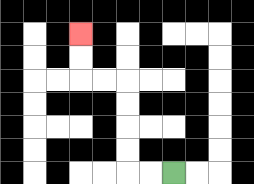{'start': '[7, 7]', 'end': '[3, 1]', 'path_directions': 'L,L,U,U,U,U,L,L,U,U', 'path_coordinates': '[[7, 7], [6, 7], [5, 7], [5, 6], [5, 5], [5, 4], [5, 3], [4, 3], [3, 3], [3, 2], [3, 1]]'}